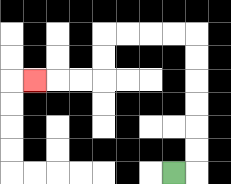{'start': '[7, 7]', 'end': '[1, 3]', 'path_directions': 'R,U,U,U,U,U,U,L,L,L,L,D,D,L,L,L', 'path_coordinates': '[[7, 7], [8, 7], [8, 6], [8, 5], [8, 4], [8, 3], [8, 2], [8, 1], [7, 1], [6, 1], [5, 1], [4, 1], [4, 2], [4, 3], [3, 3], [2, 3], [1, 3]]'}